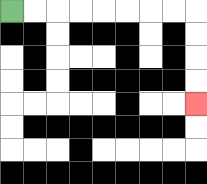{'start': '[0, 0]', 'end': '[8, 4]', 'path_directions': 'R,R,R,R,R,R,R,R,D,D,D,D', 'path_coordinates': '[[0, 0], [1, 0], [2, 0], [3, 0], [4, 0], [5, 0], [6, 0], [7, 0], [8, 0], [8, 1], [8, 2], [8, 3], [8, 4]]'}